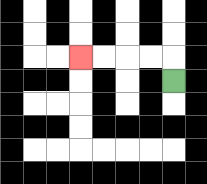{'start': '[7, 3]', 'end': '[3, 2]', 'path_directions': 'U,L,L,L,L', 'path_coordinates': '[[7, 3], [7, 2], [6, 2], [5, 2], [4, 2], [3, 2]]'}